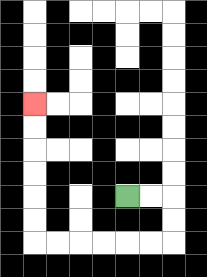{'start': '[5, 8]', 'end': '[1, 4]', 'path_directions': 'R,R,D,D,L,L,L,L,L,L,U,U,U,U,U,U', 'path_coordinates': '[[5, 8], [6, 8], [7, 8], [7, 9], [7, 10], [6, 10], [5, 10], [4, 10], [3, 10], [2, 10], [1, 10], [1, 9], [1, 8], [1, 7], [1, 6], [1, 5], [1, 4]]'}